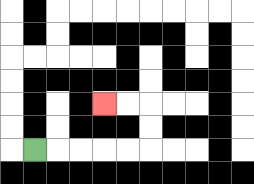{'start': '[1, 6]', 'end': '[4, 4]', 'path_directions': 'R,R,R,R,R,U,U,L,L', 'path_coordinates': '[[1, 6], [2, 6], [3, 6], [4, 6], [5, 6], [6, 6], [6, 5], [6, 4], [5, 4], [4, 4]]'}